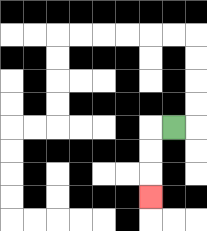{'start': '[7, 5]', 'end': '[6, 8]', 'path_directions': 'L,D,D,D', 'path_coordinates': '[[7, 5], [6, 5], [6, 6], [6, 7], [6, 8]]'}